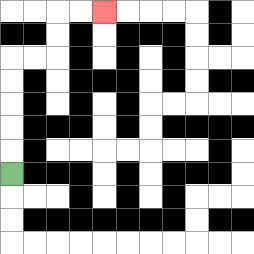{'start': '[0, 7]', 'end': '[4, 0]', 'path_directions': 'U,U,U,U,U,R,R,U,U,R,R', 'path_coordinates': '[[0, 7], [0, 6], [0, 5], [0, 4], [0, 3], [0, 2], [1, 2], [2, 2], [2, 1], [2, 0], [3, 0], [4, 0]]'}